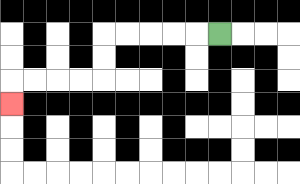{'start': '[9, 1]', 'end': '[0, 4]', 'path_directions': 'L,L,L,L,L,D,D,L,L,L,L,D', 'path_coordinates': '[[9, 1], [8, 1], [7, 1], [6, 1], [5, 1], [4, 1], [4, 2], [4, 3], [3, 3], [2, 3], [1, 3], [0, 3], [0, 4]]'}